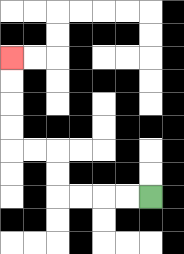{'start': '[6, 8]', 'end': '[0, 2]', 'path_directions': 'L,L,L,L,U,U,L,L,U,U,U,U', 'path_coordinates': '[[6, 8], [5, 8], [4, 8], [3, 8], [2, 8], [2, 7], [2, 6], [1, 6], [0, 6], [0, 5], [0, 4], [0, 3], [0, 2]]'}